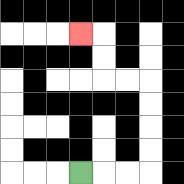{'start': '[3, 7]', 'end': '[3, 1]', 'path_directions': 'R,R,R,U,U,U,U,L,L,U,U,L', 'path_coordinates': '[[3, 7], [4, 7], [5, 7], [6, 7], [6, 6], [6, 5], [6, 4], [6, 3], [5, 3], [4, 3], [4, 2], [4, 1], [3, 1]]'}